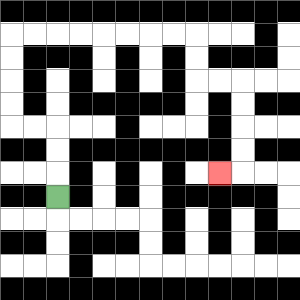{'start': '[2, 8]', 'end': '[9, 7]', 'path_directions': 'U,U,U,L,L,U,U,U,U,R,R,R,R,R,R,R,R,D,D,R,R,D,D,D,D,L', 'path_coordinates': '[[2, 8], [2, 7], [2, 6], [2, 5], [1, 5], [0, 5], [0, 4], [0, 3], [0, 2], [0, 1], [1, 1], [2, 1], [3, 1], [4, 1], [5, 1], [6, 1], [7, 1], [8, 1], [8, 2], [8, 3], [9, 3], [10, 3], [10, 4], [10, 5], [10, 6], [10, 7], [9, 7]]'}